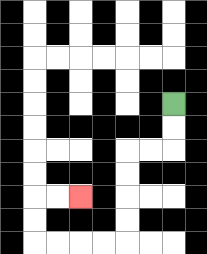{'start': '[7, 4]', 'end': '[3, 8]', 'path_directions': 'D,D,L,L,D,D,D,D,L,L,L,L,U,U,R,R', 'path_coordinates': '[[7, 4], [7, 5], [7, 6], [6, 6], [5, 6], [5, 7], [5, 8], [5, 9], [5, 10], [4, 10], [3, 10], [2, 10], [1, 10], [1, 9], [1, 8], [2, 8], [3, 8]]'}